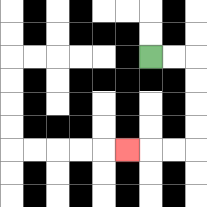{'start': '[6, 2]', 'end': '[5, 6]', 'path_directions': 'R,R,D,D,D,D,L,L,L', 'path_coordinates': '[[6, 2], [7, 2], [8, 2], [8, 3], [8, 4], [8, 5], [8, 6], [7, 6], [6, 6], [5, 6]]'}